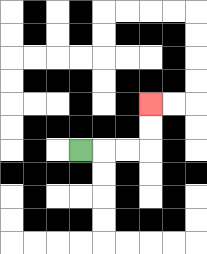{'start': '[3, 6]', 'end': '[6, 4]', 'path_directions': 'R,R,R,U,U', 'path_coordinates': '[[3, 6], [4, 6], [5, 6], [6, 6], [6, 5], [6, 4]]'}